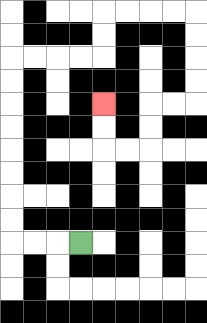{'start': '[3, 10]', 'end': '[4, 4]', 'path_directions': 'L,L,L,U,U,U,U,U,U,U,U,R,R,R,R,U,U,R,R,R,R,D,D,D,D,L,L,D,D,L,L,U,U', 'path_coordinates': '[[3, 10], [2, 10], [1, 10], [0, 10], [0, 9], [0, 8], [0, 7], [0, 6], [0, 5], [0, 4], [0, 3], [0, 2], [1, 2], [2, 2], [3, 2], [4, 2], [4, 1], [4, 0], [5, 0], [6, 0], [7, 0], [8, 0], [8, 1], [8, 2], [8, 3], [8, 4], [7, 4], [6, 4], [6, 5], [6, 6], [5, 6], [4, 6], [4, 5], [4, 4]]'}